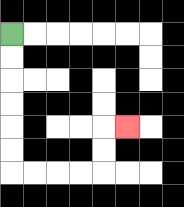{'start': '[0, 1]', 'end': '[5, 5]', 'path_directions': 'D,D,D,D,D,D,R,R,R,R,U,U,R', 'path_coordinates': '[[0, 1], [0, 2], [0, 3], [0, 4], [0, 5], [0, 6], [0, 7], [1, 7], [2, 7], [3, 7], [4, 7], [4, 6], [4, 5], [5, 5]]'}